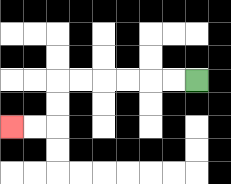{'start': '[8, 3]', 'end': '[0, 5]', 'path_directions': 'L,L,L,L,L,L,D,D,L,L', 'path_coordinates': '[[8, 3], [7, 3], [6, 3], [5, 3], [4, 3], [3, 3], [2, 3], [2, 4], [2, 5], [1, 5], [0, 5]]'}